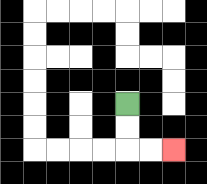{'start': '[5, 4]', 'end': '[7, 6]', 'path_directions': 'D,D,R,R', 'path_coordinates': '[[5, 4], [5, 5], [5, 6], [6, 6], [7, 6]]'}